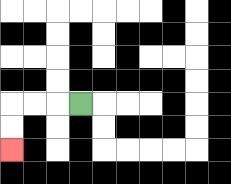{'start': '[3, 4]', 'end': '[0, 6]', 'path_directions': 'L,L,L,D,D', 'path_coordinates': '[[3, 4], [2, 4], [1, 4], [0, 4], [0, 5], [0, 6]]'}